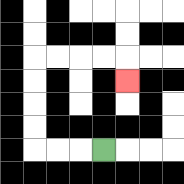{'start': '[4, 6]', 'end': '[5, 3]', 'path_directions': 'L,L,L,U,U,U,U,R,R,R,R,D', 'path_coordinates': '[[4, 6], [3, 6], [2, 6], [1, 6], [1, 5], [1, 4], [1, 3], [1, 2], [2, 2], [3, 2], [4, 2], [5, 2], [5, 3]]'}